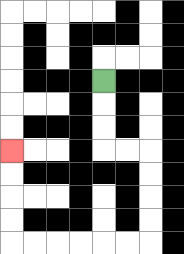{'start': '[4, 3]', 'end': '[0, 6]', 'path_directions': 'D,D,D,R,R,D,D,D,D,L,L,L,L,L,L,U,U,U,U', 'path_coordinates': '[[4, 3], [4, 4], [4, 5], [4, 6], [5, 6], [6, 6], [6, 7], [6, 8], [6, 9], [6, 10], [5, 10], [4, 10], [3, 10], [2, 10], [1, 10], [0, 10], [0, 9], [0, 8], [0, 7], [0, 6]]'}